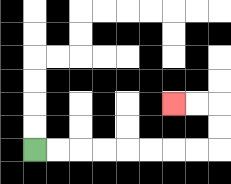{'start': '[1, 6]', 'end': '[7, 4]', 'path_directions': 'R,R,R,R,R,R,R,R,U,U,L,L', 'path_coordinates': '[[1, 6], [2, 6], [3, 6], [4, 6], [5, 6], [6, 6], [7, 6], [8, 6], [9, 6], [9, 5], [9, 4], [8, 4], [7, 4]]'}